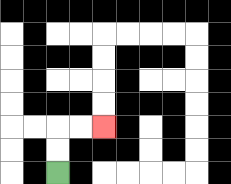{'start': '[2, 7]', 'end': '[4, 5]', 'path_directions': 'U,U,R,R', 'path_coordinates': '[[2, 7], [2, 6], [2, 5], [3, 5], [4, 5]]'}